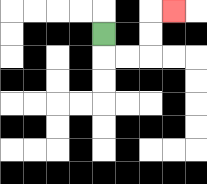{'start': '[4, 1]', 'end': '[7, 0]', 'path_directions': 'D,R,R,U,U,R', 'path_coordinates': '[[4, 1], [4, 2], [5, 2], [6, 2], [6, 1], [6, 0], [7, 0]]'}